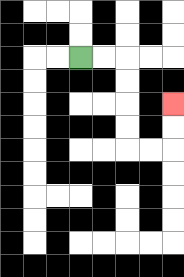{'start': '[3, 2]', 'end': '[7, 4]', 'path_directions': 'R,R,D,D,D,D,R,R,U,U', 'path_coordinates': '[[3, 2], [4, 2], [5, 2], [5, 3], [5, 4], [5, 5], [5, 6], [6, 6], [7, 6], [7, 5], [7, 4]]'}